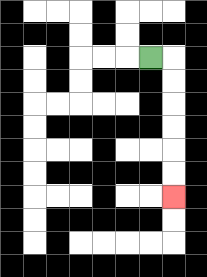{'start': '[6, 2]', 'end': '[7, 8]', 'path_directions': 'R,D,D,D,D,D,D', 'path_coordinates': '[[6, 2], [7, 2], [7, 3], [7, 4], [7, 5], [7, 6], [7, 7], [7, 8]]'}